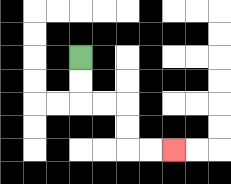{'start': '[3, 2]', 'end': '[7, 6]', 'path_directions': 'D,D,R,R,D,D,R,R', 'path_coordinates': '[[3, 2], [3, 3], [3, 4], [4, 4], [5, 4], [5, 5], [5, 6], [6, 6], [7, 6]]'}